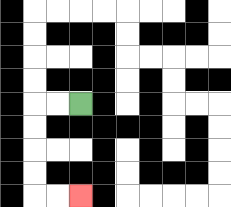{'start': '[3, 4]', 'end': '[3, 8]', 'path_directions': 'L,L,D,D,D,D,R,R', 'path_coordinates': '[[3, 4], [2, 4], [1, 4], [1, 5], [1, 6], [1, 7], [1, 8], [2, 8], [3, 8]]'}